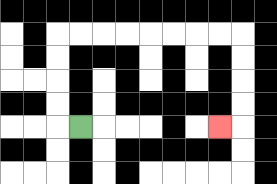{'start': '[3, 5]', 'end': '[9, 5]', 'path_directions': 'L,U,U,U,U,R,R,R,R,R,R,R,R,D,D,D,D,L', 'path_coordinates': '[[3, 5], [2, 5], [2, 4], [2, 3], [2, 2], [2, 1], [3, 1], [4, 1], [5, 1], [6, 1], [7, 1], [8, 1], [9, 1], [10, 1], [10, 2], [10, 3], [10, 4], [10, 5], [9, 5]]'}